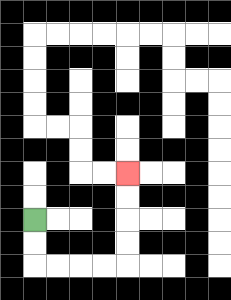{'start': '[1, 9]', 'end': '[5, 7]', 'path_directions': 'D,D,R,R,R,R,U,U,U,U', 'path_coordinates': '[[1, 9], [1, 10], [1, 11], [2, 11], [3, 11], [4, 11], [5, 11], [5, 10], [5, 9], [5, 8], [5, 7]]'}